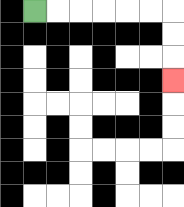{'start': '[1, 0]', 'end': '[7, 3]', 'path_directions': 'R,R,R,R,R,R,D,D,D', 'path_coordinates': '[[1, 0], [2, 0], [3, 0], [4, 0], [5, 0], [6, 0], [7, 0], [7, 1], [7, 2], [7, 3]]'}